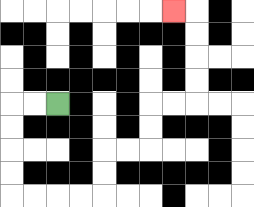{'start': '[2, 4]', 'end': '[7, 0]', 'path_directions': 'L,L,D,D,D,D,R,R,R,R,U,U,R,R,U,U,R,R,U,U,U,U,L', 'path_coordinates': '[[2, 4], [1, 4], [0, 4], [0, 5], [0, 6], [0, 7], [0, 8], [1, 8], [2, 8], [3, 8], [4, 8], [4, 7], [4, 6], [5, 6], [6, 6], [6, 5], [6, 4], [7, 4], [8, 4], [8, 3], [8, 2], [8, 1], [8, 0], [7, 0]]'}